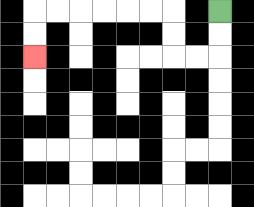{'start': '[9, 0]', 'end': '[1, 2]', 'path_directions': 'D,D,L,L,U,U,L,L,L,L,L,L,D,D', 'path_coordinates': '[[9, 0], [9, 1], [9, 2], [8, 2], [7, 2], [7, 1], [7, 0], [6, 0], [5, 0], [4, 0], [3, 0], [2, 0], [1, 0], [1, 1], [1, 2]]'}